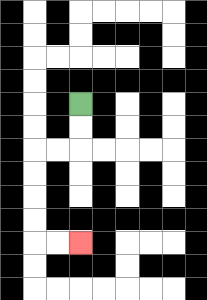{'start': '[3, 4]', 'end': '[3, 10]', 'path_directions': 'D,D,L,L,D,D,D,D,R,R', 'path_coordinates': '[[3, 4], [3, 5], [3, 6], [2, 6], [1, 6], [1, 7], [1, 8], [1, 9], [1, 10], [2, 10], [3, 10]]'}